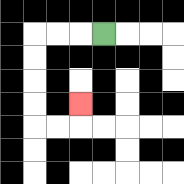{'start': '[4, 1]', 'end': '[3, 4]', 'path_directions': 'L,L,L,D,D,D,D,R,R,U', 'path_coordinates': '[[4, 1], [3, 1], [2, 1], [1, 1], [1, 2], [1, 3], [1, 4], [1, 5], [2, 5], [3, 5], [3, 4]]'}